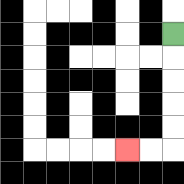{'start': '[7, 1]', 'end': '[5, 6]', 'path_directions': 'D,D,D,D,D,L,L', 'path_coordinates': '[[7, 1], [7, 2], [7, 3], [7, 4], [7, 5], [7, 6], [6, 6], [5, 6]]'}